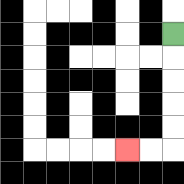{'start': '[7, 1]', 'end': '[5, 6]', 'path_directions': 'D,D,D,D,D,L,L', 'path_coordinates': '[[7, 1], [7, 2], [7, 3], [7, 4], [7, 5], [7, 6], [6, 6], [5, 6]]'}